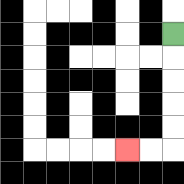{'start': '[7, 1]', 'end': '[5, 6]', 'path_directions': 'D,D,D,D,D,L,L', 'path_coordinates': '[[7, 1], [7, 2], [7, 3], [7, 4], [7, 5], [7, 6], [6, 6], [5, 6]]'}